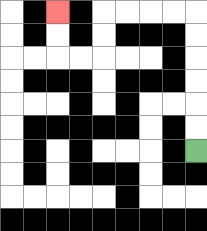{'start': '[8, 6]', 'end': '[2, 0]', 'path_directions': 'U,U,U,U,U,U,L,L,L,L,D,D,L,L,U,U', 'path_coordinates': '[[8, 6], [8, 5], [8, 4], [8, 3], [8, 2], [8, 1], [8, 0], [7, 0], [6, 0], [5, 0], [4, 0], [4, 1], [4, 2], [3, 2], [2, 2], [2, 1], [2, 0]]'}